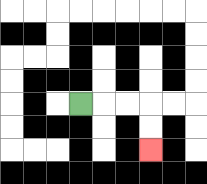{'start': '[3, 4]', 'end': '[6, 6]', 'path_directions': 'R,R,R,D,D', 'path_coordinates': '[[3, 4], [4, 4], [5, 4], [6, 4], [6, 5], [6, 6]]'}